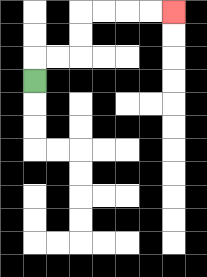{'start': '[1, 3]', 'end': '[7, 0]', 'path_directions': 'U,R,R,U,U,R,R,R,R', 'path_coordinates': '[[1, 3], [1, 2], [2, 2], [3, 2], [3, 1], [3, 0], [4, 0], [5, 0], [6, 0], [7, 0]]'}